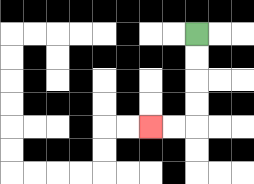{'start': '[8, 1]', 'end': '[6, 5]', 'path_directions': 'D,D,D,D,L,L', 'path_coordinates': '[[8, 1], [8, 2], [8, 3], [8, 4], [8, 5], [7, 5], [6, 5]]'}